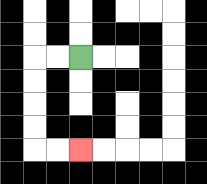{'start': '[3, 2]', 'end': '[3, 6]', 'path_directions': 'L,L,D,D,D,D,R,R', 'path_coordinates': '[[3, 2], [2, 2], [1, 2], [1, 3], [1, 4], [1, 5], [1, 6], [2, 6], [3, 6]]'}